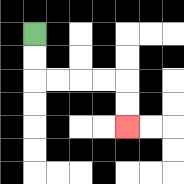{'start': '[1, 1]', 'end': '[5, 5]', 'path_directions': 'D,D,R,R,R,R,D,D', 'path_coordinates': '[[1, 1], [1, 2], [1, 3], [2, 3], [3, 3], [4, 3], [5, 3], [5, 4], [5, 5]]'}